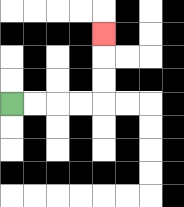{'start': '[0, 4]', 'end': '[4, 1]', 'path_directions': 'R,R,R,R,U,U,U', 'path_coordinates': '[[0, 4], [1, 4], [2, 4], [3, 4], [4, 4], [4, 3], [4, 2], [4, 1]]'}